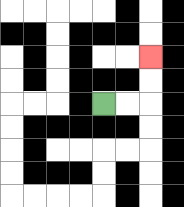{'start': '[4, 4]', 'end': '[6, 2]', 'path_directions': 'R,R,U,U', 'path_coordinates': '[[4, 4], [5, 4], [6, 4], [6, 3], [6, 2]]'}